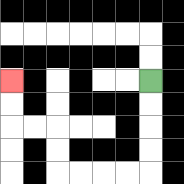{'start': '[6, 3]', 'end': '[0, 3]', 'path_directions': 'D,D,D,D,L,L,L,L,U,U,L,L,U,U', 'path_coordinates': '[[6, 3], [6, 4], [6, 5], [6, 6], [6, 7], [5, 7], [4, 7], [3, 7], [2, 7], [2, 6], [2, 5], [1, 5], [0, 5], [0, 4], [0, 3]]'}